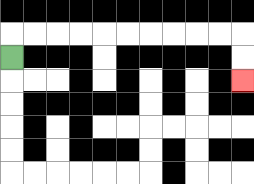{'start': '[0, 2]', 'end': '[10, 3]', 'path_directions': 'U,R,R,R,R,R,R,R,R,R,R,D,D', 'path_coordinates': '[[0, 2], [0, 1], [1, 1], [2, 1], [3, 1], [4, 1], [5, 1], [6, 1], [7, 1], [8, 1], [9, 1], [10, 1], [10, 2], [10, 3]]'}